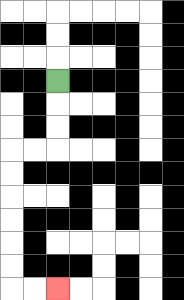{'start': '[2, 3]', 'end': '[2, 12]', 'path_directions': 'D,D,D,L,L,D,D,D,D,D,D,R,R', 'path_coordinates': '[[2, 3], [2, 4], [2, 5], [2, 6], [1, 6], [0, 6], [0, 7], [0, 8], [0, 9], [0, 10], [0, 11], [0, 12], [1, 12], [2, 12]]'}